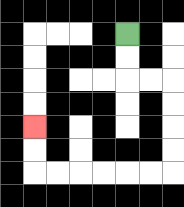{'start': '[5, 1]', 'end': '[1, 5]', 'path_directions': 'D,D,R,R,D,D,D,D,L,L,L,L,L,L,U,U', 'path_coordinates': '[[5, 1], [5, 2], [5, 3], [6, 3], [7, 3], [7, 4], [7, 5], [7, 6], [7, 7], [6, 7], [5, 7], [4, 7], [3, 7], [2, 7], [1, 7], [1, 6], [1, 5]]'}